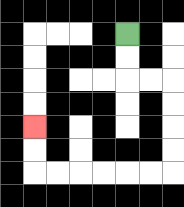{'start': '[5, 1]', 'end': '[1, 5]', 'path_directions': 'D,D,R,R,D,D,D,D,L,L,L,L,L,L,U,U', 'path_coordinates': '[[5, 1], [5, 2], [5, 3], [6, 3], [7, 3], [7, 4], [7, 5], [7, 6], [7, 7], [6, 7], [5, 7], [4, 7], [3, 7], [2, 7], [1, 7], [1, 6], [1, 5]]'}